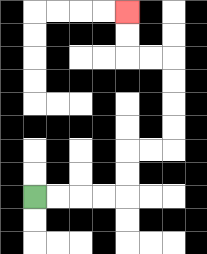{'start': '[1, 8]', 'end': '[5, 0]', 'path_directions': 'R,R,R,R,U,U,R,R,U,U,U,U,L,L,U,U', 'path_coordinates': '[[1, 8], [2, 8], [3, 8], [4, 8], [5, 8], [5, 7], [5, 6], [6, 6], [7, 6], [7, 5], [7, 4], [7, 3], [7, 2], [6, 2], [5, 2], [5, 1], [5, 0]]'}